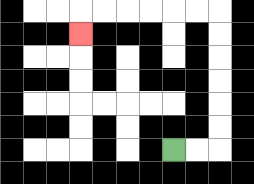{'start': '[7, 6]', 'end': '[3, 1]', 'path_directions': 'R,R,U,U,U,U,U,U,L,L,L,L,L,L,D', 'path_coordinates': '[[7, 6], [8, 6], [9, 6], [9, 5], [9, 4], [9, 3], [9, 2], [9, 1], [9, 0], [8, 0], [7, 0], [6, 0], [5, 0], [4, 0], [3, 0], [3, 1]]'}